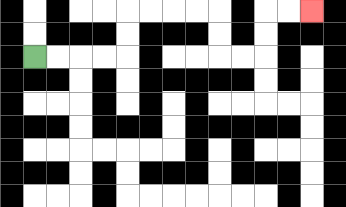{'start': '[1, 2]', 'end': '[13, 0]', 'path_directions': 'R,R,R,R,U,U,R,R,R,R,D,D,R,R,U,U,R,R', 'path_coordinates': '[[1, 2], [2, 2], [3, 2], [4, 2], [5, 2], [5, 1], [5, 0], [6, 0], [7, 0], [8, 0], [9, 0], [9, 1], [9, 2], [10, 2], [11, 2], [11, 1], [11, 0], [12, 0], [13, 0]]'}